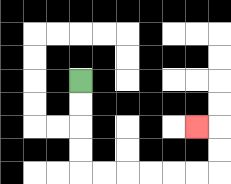{'start': '[3, 3]', 'end': '[8, 5]', 'path_directions': 'D,D,D,D,R,R,R,R,R,R,U,U,L', 'path_coordinates': '[[3, 3], [3, 4], [3, 5], [3, 6], [3, 7], [4, 7], [5, 7], [6, 7], [7, 7], [8, 7], [9, 7], [9, 6], [9, 5], [8, 5]]'}